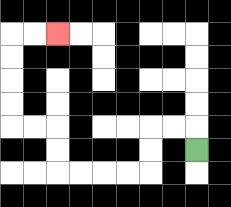{'start': '[8, 6]', 'end': '[2, 1]', 'path_directions': 'U,L,L,D,D,L,L,L,L,U,U,L,L,U,U,U,U,R,R', 'path_coordinates': '[[8, 6], [8, 5], [7, 5], [6, 5], [6, 6], [6, 7], [5, 7], [4, 7], [3, 7], [2, 7], [2, 6], [2, 5], [1, 5], [0, 5], [0, 4], [0, 3], [0, 2], [0, 1], [1, 1], [2, 1]]'}